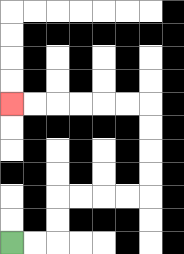{'start': '[0, 10]', 'end': '[0, 4]', 'path_directions': 'R,R,U,U,R,R,R,R,U,U,U,U,L,L,L,L,L,L', 'path_coordinates': '[[0, 10], [1, 10], [2, 10], [2, 9], [2, 8], [3, 8], [4, 8], [5, 8], [6, 8], [6, 7], [6, 6], [6, 5], [6, 4], [5, 4], [4, 4], [3, 4], [2, 4], [1, 4], [0, 4]]'}